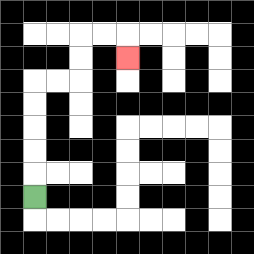{'start': '[1, 8]', 'end': '[5, 2]', 'path_directions': 'U,U,U,U,U,R,R,U,U,R,R,D', 'path_coordinates': '[[1, 8], [1, 7], [1, 6], [1, 5], [1, 4], [1, 3], [2, 3], [3, 3], [3, 2], [3, 1], [4, 1], [5, 1], [5, 2]]'}